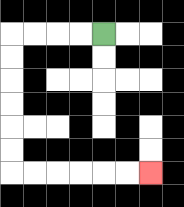{'start': '[4, 1]', 'end': '[6, 7]', 'path_directions': 'L,L,L,L,D,D,D,D,D,D,R,R,R,R,R,R', 'path_coordinates': '[[4, 1], [3, 1], [2, 1], [1, 1], [0, 1], [0, 2], [0, 3], [0, 4], [0, 5], [0, 6], [0, 7], [1, 7], [2, 7], [3, 7], [4, 7], [5, 7], [6, 7]]'}